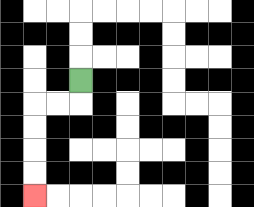{'start': '[3, 3]', 'end': '[1, 8]', 'path_directions': 'D,L,L,D,D,D,D', 'path_coordinates': '[[3, 3], [3, 4], [2, 4], [1, 4], [1, 5], [1, 6], [1, 7], [1, 8]]'}